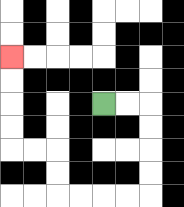{'start': '[4, 4]', 'end': '[0, 2]', 'path_directions': 'R,R,D,D,D,D,L,L,L,L,U,U,L,L,U,U,U,U', 'path_coordinates': '[[4, 4], [5, 4], [6, 4], [6, 5], [6, 6], [6, 7], [6, 8], [5, 8], [4, 8], [3, 8], [2, 8], [2, 7], [2, 6], [1, 6], [0, 6], [0, 5], [0, 4], [0, 3], [0, 2]]'}